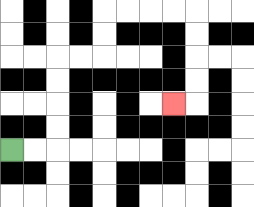{'start': '[0, 6]', 'end': '[7, 4]', 'path_directions': 'R,R,U,U,U,U,R,R,U,U,R,R,R,R,D,D,D,D,L', 'path_coordinates': '[[0, 6], [1, 6], [2, 6], [2, 5], [2, 4], [2, 3], [2, 2], [3, 2], [4, 2], [4, 1], [4, 0], [5, 0], [6, 0], [7, 0], [8, 0], [8, 1], [8, 2], [8, 3], [8, 4], [7, 4]]'}